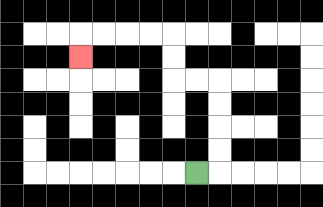{'start': '[8, 7]', 'end': '[3, 2]', 'path_directions': 'R,U,U,U,U,L,L,U,U,L,L,L,L,D', 'path_coordinates': '[[8, 7], [9, 7], [9, 6], [9, 5], [9, 4], [9, 3], [8, 3], [7, 3], [7, 2], [7, 1], [6, 1], [5, 1], [4, 1], [3, 1], [3, 2]]'}